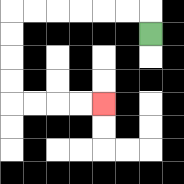{'start': '[6, 1]', 'end': '[4, 4]', 'path_directions': 'U,L,L,L,L,L,L,D,D,D,D,R,R,R,R', 'path_coordinates': '[[6, 1], [6, 0], [5, 0], [4, 0], [3, 0], [2, 0], [1, 0], [0, 0], [0, 1], [0, 2], [0, 3], [0, 4], [1, 4], [2, 4], [3, 4], [4, 4]]'}